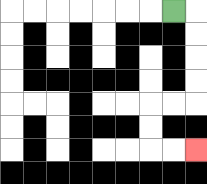{'start': '[7, 0]', 'end': '[8, 6]', 'path_directions': 'R,D,D,D,D,L,L,D,D,R,R', 'path_coordinates': '[[7, 0], [8, 0], [8, 1], [8, 2], [8, 3], [8, 4], [7, 4], [6, 4], [6, 5], [6, 6], [7, 6], [8, 6]]'}